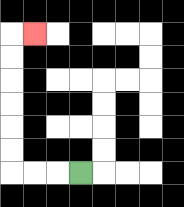{'start': '[3, 7]', 'end': '[1, 1]', 'path_directions': 'L,L,L,U,U,U,U,U,U,R', 'path_coordinates': '[[3, 7], [2, 7], [1, 7], [0, 7], [0, 6], [0, 5], [0, 4], [0, 3], [0, 2], [0, 1], [1, 1]]'}